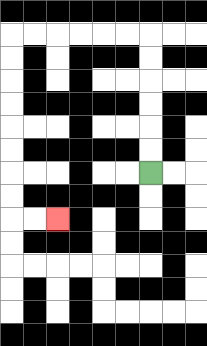{'start': '[6, 7]', 'end': '[2, 9]', 'path_directions': 'U,U,U,U,U,U,L,L,L,L,L,L,D,D,D,D,D,D,D,D,R,R', 'path_coordinates': '[[6, 7], [6, 6], [6, 5], [6, 4], [6, 3], [6, 2], [6, 1], [5, 1], [4, 1], [3, 1], [2, 1], [1, 1], [0, 1], [0, 2], [0, 3], [0, 4], [0, 5], [0, 6], [0, 7], [0, 8], [0, 9], [1, 9], [2, 9]]'}